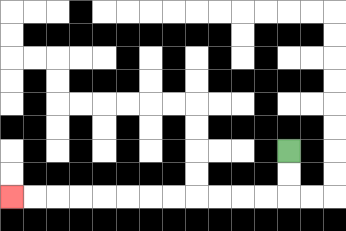{'start': '[12, 6]', 'end': '[0, 8]', 'path_directions': 'D,D,L,L,L,L,L,L,L,L,L,L,L,L', 'path_coordinates': '[[12, 6], [12, 7], [12, 8], [11, 8], [10, 8], [9, 8], [8, 8], [7, 8], [6, 8], [5, 8], [4, 8], [3, 8], [2, 8], [1, 8], [0, 8]]'}